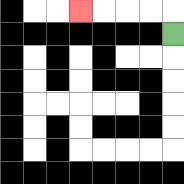{'start': '[7, 1]', 'end': '[3, 0]', 'path_directions': 'U,L,L,L,L', 'path_coordinates': '[[7, 1], [7, 0], [6, 0], [5, 0], [4, 0], [3, 0]]'}